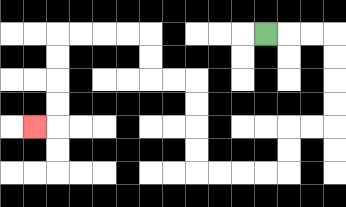{'start': '[11, 1]', 'end': '[1, 5]', 'path_directions': 'R,R,R,D,D,D,D,L,L,D,D,L,L,L,L,U,U,U,U,L,L,U,U,L,L,L,L,D,D,D,D,L', 'path_coordinates': '[[11, 1], [12, 1], [13, 1], [14, 1], [14, 2], [14, 3], [14, 4], [14, 5], [13, 5], [12, 5], [12, 6], [12, 7], [11, 7], [10, 7], [9, 7], [8, 7], [8, 6], [8, 5], [8, 4], [8, 3], [7, 3], [6, 3], [6, 2], [6, 1], [5, 1], [4, 1], [3, 1], [2, 1], [2, 2], [2, 3], [2, 4], [2, 5], [1, 5]]'}